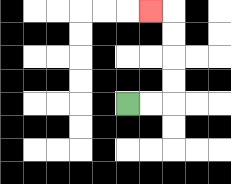{'start': '[5, 4]', 'end': '[6, 0]', 'path_directions': 'R,R,U,U,U,U,L', 'path_coordinates': '[[5, 4], [6, 4], [7, 4], [7, 3], [7, 2], [7, 1], [7, 0], [6, 0]]'}